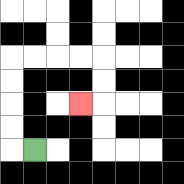{'start': '[1, 6]', 'end': '[3, 4]', 'path_directions': 'L,U,U,U,U,R,R,R,R,D,D,L', 'path_coordinates': '[[1, 6], [0, 6], [0, 5], [0, 4], [0, 3], [0, 2], [1, 2], [2, 2], [3, 2], [4, 2], [4, 3], [4, 4], [3, 4]]'}